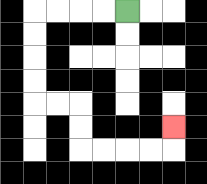{'start': '[5, 0]', 'end': '[7, 5]', 'path_directions': 'L,L,L,L,D,D,D,D,R,R,D,D,R,R,R,R,U', 'path_coordinates': '[[5, 0], [4, 0], [3, 0], [2, 0], [1, 0], [1, 1], [1, 2], [1, 3], [1, 4], [2, 4], [3, 4], [3, 5], [3, 6], [4, 6], [5, 6], [6, 6], [7, 6], [7, 5]]'}